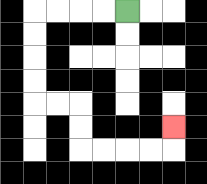{'start': '[5, 0]', 'end': '[7, 5]', 'path_directions': 'L,L,L,L,D,D,D,D,R,R,D,D,R,R,R,R,U', 'path_coordinates': '[[5, 0], [4, 0], [3, 0], [2, 0], [1, 0], [1, 1], [1, 2], [1, 3], [1, 4], [2, 4], [3, 4], [3, 5], [3, 6], [4, 6], [5, 6], [6, 6], [7, 6], [7, 5]]'}